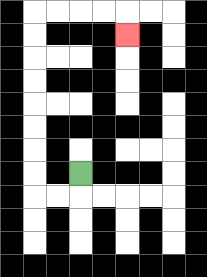{'start': '[3, 7]', 'end': '[5, 1]', 'path_directions': 'D,L,L,U,U,U,U,U,U,U,U,R,R,R,R,D', 'path_coordinates': '[[3, 7], [3, 8], [2, 8], [1, 8], [1, 7], [1, 6], [1, 5], [1, 4], [1, 3], [1, 2], [1, 1], [1, 0], [2, 0], [3, 0], [4, 0], [5, 0], [5, 1]]'}